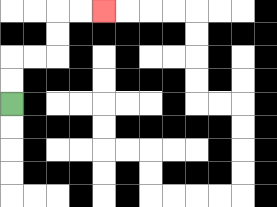{'start': '[0, 4]', 'end': '[4, 0]', 'path_directions': 'U,U,R,R,U,U,R,R', 'path_coordinates': '[[0, 4], [0, 3], [0, 2], [1, 2], [2, 2], [2, 1], [2, 0], [3, 0], [4, 0]]'}